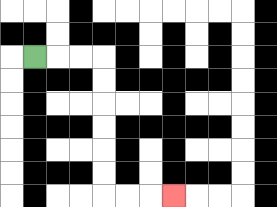{'start': '[1, 2]', 'end': '[7, 8]', 'path_directions': 'R,R,R,D,D,D,D,D,D,R,R,R', 'path_coordinates': '[[1, 2], [2, 2], [3, 2], [4, 2], [4, 3], [4, 4], [4, 5], [4, 6], [4, 7], [4, 8], [5, 8], [6, 8], [7, 8]]'}